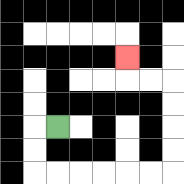{'start': '[2, 5]', 'end': '[5, 2]', 'path_directions': 'L,D,D,R,R,R,R,R,R,U,U,U,U,L,L,U', 'path_coordinates': '[[2, 5], [1, 5], [1, 6], [1, 7], [2, 7], [3, 7], [4, 7], [5, 7], [6, 7], [7, 7], [7, 6], [7, 5], [7, 4], [7, 3], [6, 3], [5, 3], [5, 2]]'}